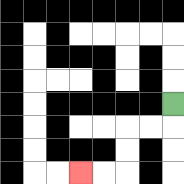{'start': '[7, 4]', 'end': '[3, 7]', 'path_directions': 'D,L,L,D,D,L,L', 'path_coordinates': '[[7, 4], [7, 5], [6, 5], [5, 5], [5, 6], [5, 7], [4, 7], [3, 7]]'}